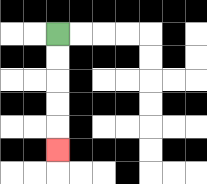{'start': '[2, 1]', 'end': '[2, 6]', 'path_directions': 'D,D,D,D,D', 'path_coordinates': '[[2, 1], [2, 2], [2, 3], [2, 4], [2, 5], [2, 6]]'}